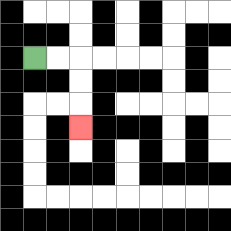{'start': '[1, 2]', 'end': '[3, 5]', 'path_directions': 'R,R,D,D,D', 'path_coordinates': '[[1, 2], [2, 2], [3, 2], [3, 3], [3, 4], [3, 5]]'}